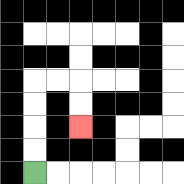{'start': '[1, 7]', 'end': '[3, 5]', 'path_directions': 'U,U,U,U,R,R,D,D', 'path_coordinates': '[[1, 7], [1, 6], [1, 5], [1, 4], [1, 3], [2, 3], [3, 3], [3, 4], [3, 5]]'}